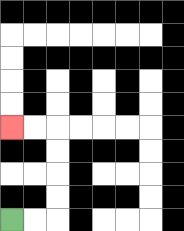{'start': '[0, 9]', 'end': '[0, 5]', 'path_directions': 'R,R,U,U,U,U,L,L', 'path_coordinates': '[[0, 9], [1, 9], [2, 9], [2, 8], [2, 7], [2, 6], [2, 5], [1, 5], [0, 5]]'}